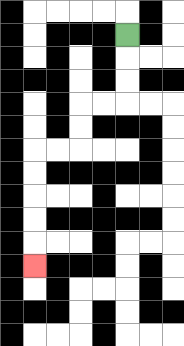{'start': '[5, 1]', 'end': '[1, 11]', 'path_directions': 'D,D,D,L,L,D,D,L,L,D,D,D,D,D', 'path_coordinates': '[[5, 1], [5, 2], [5, 3], [5, 4], [4, 4], [3, 4], [3, 5], [3, 6], [2, 6], [1, 6], [1, 7], [1, 8], [1, 9], [1, 10], [1, 11]]'}